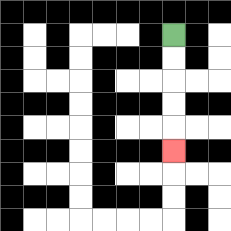{'start': '[7, 1]', 'end': '[7, 6]', 'path_directions': 'D,D,D,D,D', 'path_coordinates': '[[7, 1], [7, 2], [7, 3], [7, 4], [7, 5], [7, 6]]'}